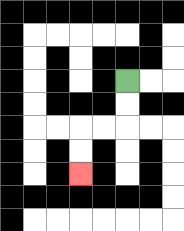{'start': '[5, 3]', 'end': '[3, 7]', 'path_directions': 'D,D,L,L,D,D', 'path_coordinates': '[[5, 3], [5, 4], [5, 5], [4, 5], [3, 5], [3, 6], [3, 7]]'}